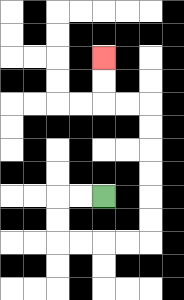{'start': '[4, 8]', 'end': '[4, 2]', 'path_directions': 'L,L,D,D,R,R,R,R,U,U,U,U,U,U,L,L,U,U', 'path_coordinates': '[[4, 8], [3, 8], [2, 8], [2, 9], [2, 10], [3, 10], [4, 10], [5, 10], [6, 10], [6, 9], [6, 8], [6, 7], [6, 6], [6, 5], [6, 4], [5, 4], [4, 4], [4, 3], [4, 2]]'}